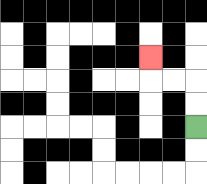{'start': '[8, 5]', 'end': '[6, 2]', 'path_directions': 'U,U,L,L,U', 'path_coordinates': '[[8, 5], [8, 4], [8, 3], [7, 3], [6, 3], [6, 2]]'}